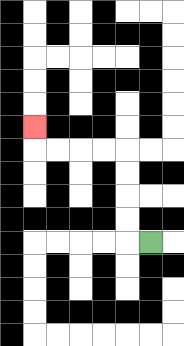{'start': '[6, 10]', 'end': '[1, 5]', 'path_directions': 'L,U,U,U,U,L,L,L,L,U', 'path_coordinates': '[[6, 10], [5, 10], [5, 9], [5, 8], [5, 7], [5, 6], [4, 6], [3, 6], [2, 6], [1, 6], [1, 5]]'}